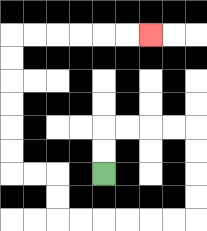{'start': '[4, 7]', 'end': '[6, 1]', 'path_directions': 'U,U,R,R,R,R,D,D,D,D,L,L,L,L,L,L,U,U,L,L,U,U,U,U,U,U,R,R,R,R,R,R', 'path_coordinates': '[[4, 7], [4, 6], [4, 5], [5, 5], [6, 5], [7, 5], [8, 5], [8, 6], [8, 7], [8, 8], [8, 9], [7, 9], [6, 9], [5, 9], [4, 9], [3, 9], [2, 9], [2, 8], [2, 7], [1, 7], [0, 7], [0, 6], [0, 5], [0, 4], [0, 3], [0, 2], [0, 1], [1, 1], [2, 1], [3, 1], [4, 1], [5, 1], [6, 1]]'}